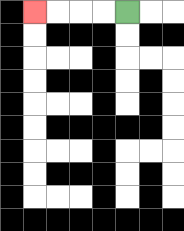{'start': '[5, 0]', 'end': '[1, 0]', 'path_directions': 'L,L,L,L', 'path_coordinates': '[[5, 0], [4, 0], [3, 0], [2, 0], [1, 0]]'}